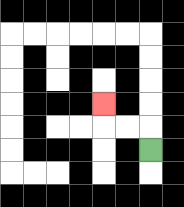{'start': '[6, 6]', 'end': '[4, 4]', 'path_directions': 'U,L,L,U', 'path_coordinates': '[[6, 6], [6, 5], [5, 5], [4, 5], [4, 4]]'}